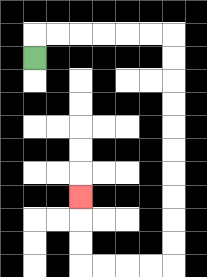{'start': '[1, 2]', 'end': '[3, 8]', 'path_directions': 'U,R,R,R,R,R,R,D,D,D,D,D,D,D,D,D,D,L,L,L,L,U,U,U', 'path_coordinates': '[[1, 2], [1, 1], [2, 1], [3, 1], [4, 1], [5, 1], [6, 1], [7, 1], [7, 2], [7, 3], [7, 4], [7, 5], [7, 6], [7, 7], [7, 8], [7, 9], [7, 10], [7, 11], [6, 11], [5, 11], [4, 11], [3, 11], [3, 10], [3, 9], [3, 8]]'}